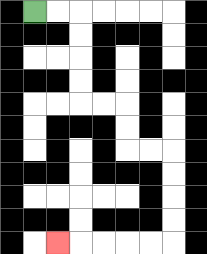{'start': '[1, 0]', 'end': '[2, 10]', 'path_directions': 'R,R,D,D,D,D,R,R,D,D,R,R,D,D,D,D,L,L,L,L,L', 'path_coordinates': '[[1, 0], [2, 0], [3, 0], [3, 1], [3, 2], [3, 3], [3, 4], [4, 4], [5, 4], [5, 5], [5, 6], [6, 6], [7, 6], [7, 7], [7, 8], [7, 9], [7, 10], [6, 10], [5, 10], [4, 10], [3, 10], [2, 10]]'}